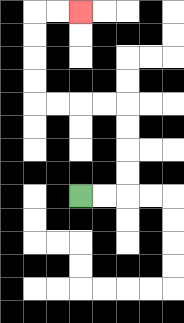{'start': '[3, 8]', 'end': '[3, 0]', 'path_directions': 'R,R,U,U,U,U,L,L,L,L,U,U,U,U,R,R', 'path_coordinates': '[[3, 8], [4, 8], [5, 8], [5, 7], [5, 6], [5, 5], [5, 4], [4, 4], [3, 4], [2, 4], [1, 4], [1, 3], [1, 2], [1, 1], [1, 0], [2, 0], [3, 0]]'}